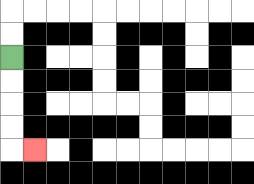{'start': '[0, 2]', 'end': '[1, 6]', 'path_directions': 'D,D,D,D,R', 'path_coordinates': '[[0, 2], [0, 3], [0, 4], [0, 5], [0, 6], [1, 6]]'}